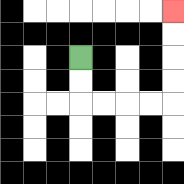{'start': '[3, 2]', 'end': '[7, 0]', 'path_directions': 'D,D,R,R,R,R,U,U,U,U', 'path_coordinates': '[[3, 2], [3, 3], [3, 4], [4, 4], [5, 4], [6, 4], [7, 4], [7, 3], [7, 2], [7, 1], [7, 0]]'}